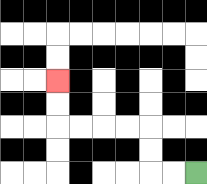{'start': '[8, 7]', 'end': '[2, 3]', 'path_directions': 'L,L,U,U,L,L,L,L,U,U', 'path_coordinates': '[[8, 7], [7, 7], [6, 7], [6, 6], [6, 5], [5, 5], [4, 5], [3, 5], [2, 5], [2, 4], [2, 3]]'}